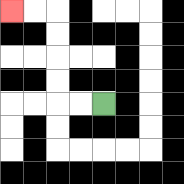{'start': '[4, 4]', 'end': '[0, 0]', 'path_directions': 'L,L,U,U,U,U,L,L', 'path_coordinates': '[[4, 4], [3, 4], [2, 4], [2, 3], [2, 2], [2, 1], [2, 0], [1, 0], [0, 0]]'}